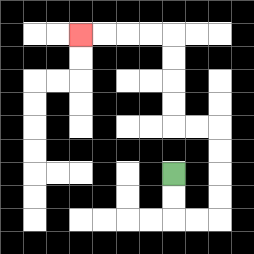{'start': '[7, 7]', 'end': '[3, 1]', 'path_directions': 'D,D,R,R,U,U,U,U,L,L,U,U,U,U,L,L,L,L', 'path_coordinates': '[[7, 7], [7, 8], [7, 9], [8, 9], [9, 9], [9, 8], [9, 7], [9, 6], [9, 5], [8, 5], [7, 5], [7, 4], [7, 3], [7, 2], [7, 1], [6, 1], [5, 1], [4, 1], [3, 1]]'}